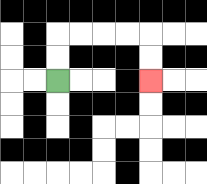{'start': '[2, 3]', 'end': '[6, 3]', 'path_directions': 'U,U,R,R,R,R,D,D', 'path_coordinates': '[[2, 3], [2, 2], [2, 1], [3, 1], [4, 1], [5, 1], [6, 1], [6, 2], [6, 3]]'}